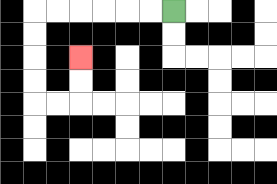{'start': '[7, 0]', 'end': '[3, 2]', 'path_directions': 'L,L,L,L,L,L,D,D,D,D,R,R,U,U', 'path_coordinates': '[[7, 0], [6, 0], [5, 0], [4, 0], [3, 0], [2, 0], [1, 0], [1, 1], [1, 2], [1, 3], [1, 4], [2, 4], [3, 4], [3, 3], [3, 2]]'}